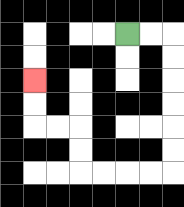{'start': '[5, 1]', 'end': '[1, 3]', 'path_directions': 'R,R,D,D,D,D,D,D,L,L,L,L,U,U,L,L,U,U', 'path_coordinates': '[[5, 1], [6, 1], [7, 1], [7, 2], [7, 3], [7, 4], [7, 5], [7, 6], [7, 7], [6, 7], [5, 7], [4, 7], [3, 7], [3, 6], [3, 5], [2, 5], [1, 5], [1, 4], [1, 3]]'}